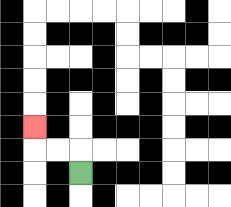{'start': '[3, 7]', 'end': '[1, 5]', 'path_directions': 'U,L,L,U', 'path_coordinates': '[[3, 7], [3, 6], [2, 6], [1, 6], [1, 5]]'}